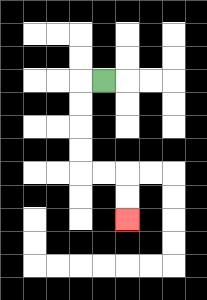{'start': '[4, 3]', 'end': '[5, 9]', 'path_directions': 'L,D,D,D,D,R,R,D,D', 'path_coordinates': '[[4, 3], [3, 3], [3, 4], [3, 5], [3, 6], [3, 7], [4, 7], [5, 7], [5, 8], [5, 9]]'}